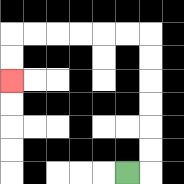{'start': '[5, 7]', 'end': '[0, 3]', 'path_directions': 'R,U,U,U,U,U,U,L,L,L,L,L,L,D,D', 'path_coordinates': '[[5, 7], [6, 7], [6, 6], [6, 5], [6, 4], [6, 3], [6, 2], [6, 1], [5, 1], [4, 1], [3, 1], [2, 1], [1, 1], [0, 1], [0, 2], [0, 3]]'}